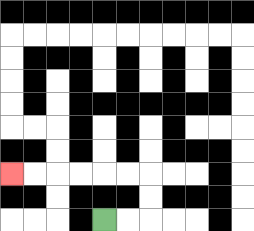{'start': '[4, 9]', 'end': '[0, 7]', 'path_directions': 'R,R,U,U,L,L,L,L,L,L', 'path_coordinates': '[[4, 9], [5, 9], [6, 9], [6, 8], [6, 7], [5, 7], [4, 7], [3, 7], [2, 7], [1, 7], [0, 7]]'}